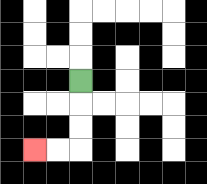{'start': '[3, 3]', 'end': '[1, 6]', 'path_directions': 'D,D,D,L,L', 'path_coordinates': '[[3, 3], [3, 4], [3, 5], [3, 6], [2, 6], [1, 6]]'}